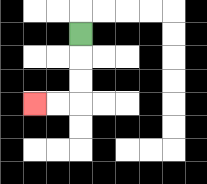{'start': '[3, 1]', 'end': '[1, 4]', 'path_directions': 'D,D,D,L,L', 'path_coordinates': '[[3, 1], [3, 2], [3, 3], [3, 4], [2, 4], [1, 4]]'}